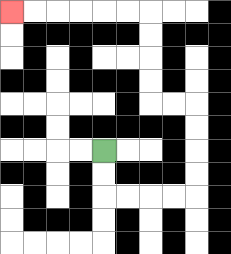{'start': '[4, 6]', 'end': '[0, 0]', 'path_directions': 'D,D,R,R,R,R,U,U,U,U,L,L,U,U,U,U,L,L,L,L,L,L', 'path_coordinates': '[[4, 6], [4, 7], [4, 8], [5, 8], [6, 8], [7, 8], [8, 8], [8, 7], [8, 6], [8, 5], [8, 4], [7, 4], [6, 4], [6, 3], [6, 2], [6, 1], [6, 0], [5, 0], [4, 0], [3, 0], [2, 0], [1, 0], [0, 0]]'}